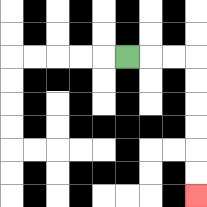{'start': '[5, 2]', 'end': '[8, 8]', 'path_directions': 'R,R,R,D,D,D,D,D,D', 'path_coordinates': '[[5, 2], [6, 2], [7, 2], [8, 2], [8, 3], [8, 4], [8, 5], [8, 6], [8, 7], [8, 8]]'}